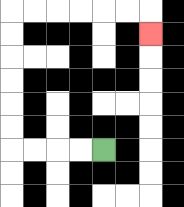{'start': '[4, 6]', 'end': '[6, 1]', 'path_directions': 'L,L,L,L,U,U,U,U,U,U,R,R,R,R,R,R,D', 'path_coordinates': '[[4, 6], [3, 6], [2, 6], [1, 6], [0, 6], [0, 5], [0, 4], [0, 3], [0, 2], [0, 1], [0, 0], [1, 0], [2, 0], [3, 0], [4, 0], [5, 0], [6, 0], [6, 1]]'}